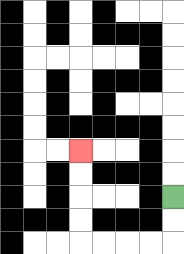{'start': '[7, 8]', 'end': '[3, 6]', 'path_directions': 'D,D,L,L,L,L,U,U,U,U', 'path_coordinates': '[[7, 8], [7, 9], [7, 10], [6, 10], [5, 10], [4, 10], [3, 10], [3, 9], [3, 8], [3, 7], [3, 6]]'}